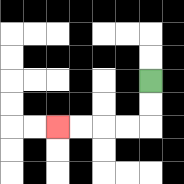{'start': '[6, 3]', 'end': '[2, 5]', 'path_directions': 'D,D,L,L,L,L', 'path_coordinates': '[[6, 3], [6, 4], [6, 5], [5, 5], [4, 5], [3, 5], [2, 5]]'}